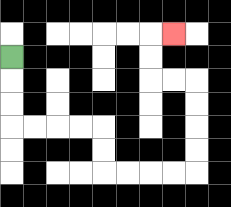{'start': '[0, 2]', 'end': '[7, 1]', 'path_directions': 'D,D,D,R,R,R,R,D,D,R,R,R,R,U,U,U,U,L,L,U,U,R', 'path_coordinates': '[[0, 2], [0, 3], [0, 4], [0, 5], [1, 5], [2, 5], [3, 5], [4, 5], [4, 6], [4, 7], [5, 7], [6, 7], [7, 7], [8, 7], [8, 6], [8, 5], [8, 4], [8, 3], [7, 3], [6, 3], [6, 2], [6, 1], [7, 1]]'}